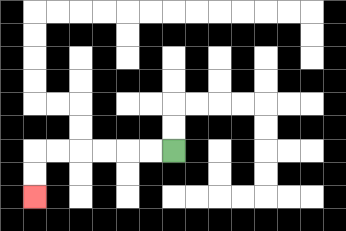{'start': '[7, 6]', 'end': '[1, 8]', 'path_directions': 'L,L,L,L,L,L,D,D', 'path_coordinates': '[[7, 6], [6, 6], [5, 6], [4, 6], [3, 6], [2, 6], [1, 6], [1, 7], [1, 8]]'}